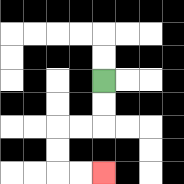{'start': '[4, 3]', 'end': '[4, 7]', 'path_directions': 'D,D,L,L,D,D,R,R', 'path_coordinates': '[[4, 3], [4, 4], [4, 5], [3, 5], [2, 5], [2, 6], [2, 7], [3, 7], [4, 7]]'}